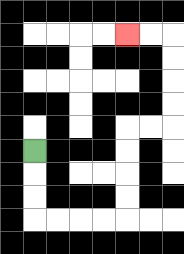{'start': '[1, 6]', 'end': '[5, 1]', 'path_directions': 'D,D,D,R,R,R,R,U,U,U,U,R,R,U,U,U,U,L,L', 'path_coordinates': '[[1, 6], [1, 7], [1, 8], [1, 9], [2, 9], [3, 9], [4, 9], [5, 9], [5, 8], [5, 7], [5, 6], [5, 5], [6, 5], [7, 5], [7, 4], [7, 3], [7, 2], [7, 1], [6, 1], [5, 1]]'}